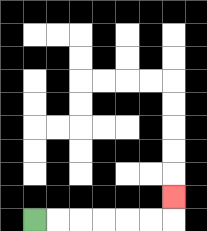{'start': '[1, 9]', 'end': '[7, 8]', 'path_directions': 'R,R,R,R,R,R,U', 'path_coordinates': '[[1, 9], [2, 9], [3, 9], [4, 9], [5, 9], [6, 9], [7, 9], [7, 8]]'}